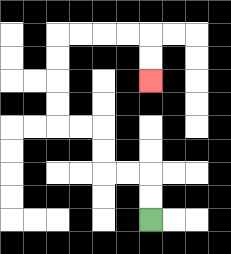{'start': '[6, 9]', 'end': '[6, 3]', 'path_directions': 'U,U,L,L,U,U,L,L,U,U,U,U,R,R,R,R,D,D', 'path_coordinates': '[[6, 9], [6, 8], [6, 7], [5, 7], [4, 7], [4, 6], [4, 5], [3, 5], [2, 5], [2, 4], [2, 3], [2, 2], [2, 1], [3, 1], [4, 1], [5, 1], [6, 1], [6, 2], [6, 3]]'}